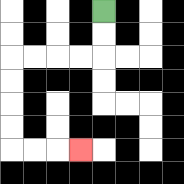{'start': '[4, 0]', 'end': '[3, 6]', 'path_directions': 'D,D,L,L,L,L,D,D,D,D,R,R,R', 'path_coordinates': '[[4, 0], [4, 1], [4, 2], [3, 2], [2, 2], [1, 2], [0, 2], [0, 3], [0, 4], [0, 5], [0, 6], [1, 6], [2, 6], [3, 6]]'}